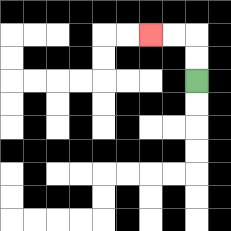{'start': '[8, 3]', 'end': '[6, 1]', 'path_directions': 'U,U,L,L', 'path_coordinates': '[[8, 3], [8, 2], [8, 1], [7, 1], [6, 1]]'}